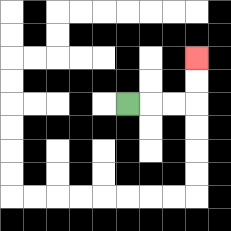{'start': '[5, 4]', 'end': '[8, 2]', 'path_directions': 'R,R,R,U,U', 'path_coordinates': '[[5, 4], [6, 4], [7, 4], [8, 4], [8, 3], [8, 2]]'}